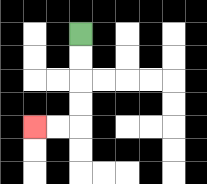{'start': '[3, 1]', 'end': '[1, 5]', 'path_directions': 'D,D,D,D,L,L', 'path_coordinates': '[[3, 1], [3, 2], [3, 3], [3, 4], [3, 5], [2, 5], [1, 5]]'}